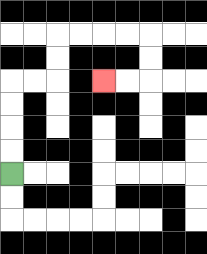{'start': '[0, 7]', 'end': '[4, 3]', 'path_directions': 'U,U,U,U,R,R,U,U,R,R,R,R,D,D,L,L', 'path_coordinates': '[[0, 7], [0, 6], [0, 5], [0, 4], [0, 3], [1, 3], [2, 3], [2, 2], [2, 1], [3, 1], [4, 1], [5, 1], [6, 1], [6, 2], [6, 3], [5, 3], [4, 3]]'}